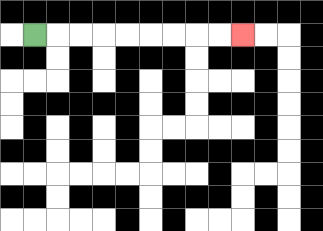{'start': '[1, 1]', 'end': '[10, 1]', 'path_directions': 'R,R,R,R,R,R,R,R,R', 'path_coordinates': '[[1, 1], [2, 1], [3, 1], [4, 1], [5, 1], [6, 1], [7, 1], [8, 1], [9, 1], [10, 1]]'}